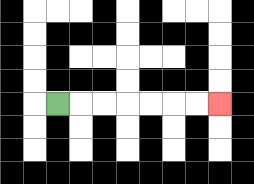{'start': '[2, 4]', 'end': '[9, 4]', 'path_directions': 'R,R,R,R,R,R,R', 'path_coordinates': '[[2, 4], [3, 4], [4, 4], [5, 4], [6, 4], [7, 4], [8, 4], [9, 4]]'}